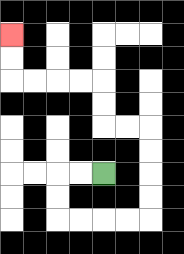{'start': '[4, 7]', 'end': '[0, 1]', 'path_directions': 'L,L,D,D,R,R,R,R,U,U,U,U,L,L,U,U,L,L,L,L,U,U', 'path_coordinates': '[[4, 7], [3, 7], [2, 7], [2, 8], [2, 9], [3, 9], [4, 9], [5, 9], [6, 9], [6, 8], [6, 7], [6, 6], [6, 5], [5, 5], [4, 5], [4, 4], [4, 3], [3, 3], [2, 3], [1, 3], [0, 3], [0, 2], [0, 1]]'}